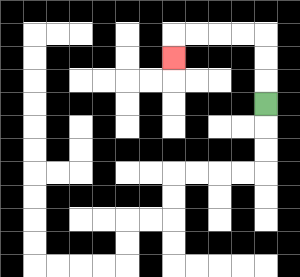{'start': '[11, 4]', 'end': '[7, 2]', 'path_directions': 'U,U,U,L,L,L,L,D', 'path_coordinates': '[[11, 4], [11, 3], [11, 2], [11, 1], [10, 1], [9, 1], [8, 1], [7, 1], [7, 2]]'}